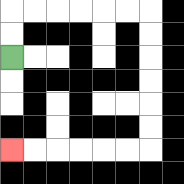{'start': '[0, 2]', 'end': '[0, 6]', 'path_directions': 'U,U,R,R,R,R,R,R,D,D,D,D,D,D,L,L,L,L,L,L', 'path_coordinates': '[[0, 2], [0, 1], [0, 0], [1, 0], [2, 0], [3, 0], [4, 0], [5, 0], [6, 0], [6, 1], [6, 2], [6, 3], [6, 4], [6, 5], [6, 6], [5, 6], [4, 6], [3, 6], [2, 6], [1, 6], [0, 6]]'}